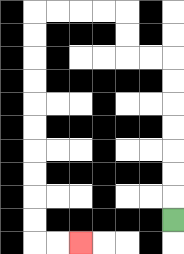{'start': '[7, 9]', 'end': '[3, 10]', 'path_directions': 'U,U,U,U,U,U,U,L,L,U,U,L,L,L,L,D,D,D,D,D,D,D,D,D,D,R,R', 'path_coordinates': '[[7, 9], [7, 8], [7, 7], [7, 6], [7, 5], [7, 4], [7, 3], [7, 2], [6, 2], [5, 2], [5, 1], [5, 0], [4, 0], [3, 0], [2, 0], [1, 0], [1, 1], [1, 2], [1, 3], [1, 4], [1, 5], [1, 6], [1, 7], [1, 8], [1, 9], [1, 10], [2, 10], [3, 10]]'}